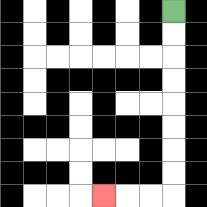{'start': '[7, 0]', 'end': '[4, 8]', 'path_directions': 'D,D,D,D,D,D,D,D,L,L,L', 'path_coordinates': '[[7, 0], [7, 1], [7, 2], [7, 3], [7, 4], [7, 5], [7, 6], [7, 7], [7, 8], [6, 8], [5, 8], [4, 8]]'}